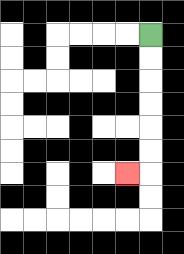{'start': '[6, 1]', 'end': '[5, 7]', 'path_directions': 'D,D,D,D,D,D,L', 'path_coordinates': '[[6, 1], [6, 2], [6, 3], [6, 4], [6, 5], [6, 6], [6, 7], [5, 7]]'}